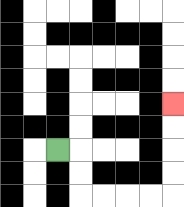{'start': '[2, 6]', 'end': '[7, 4]', 'path_directions': 'R,D,D,R,R,R,R,U,U,U,U', 'path_coordinates': '[[2, 6], [3, 6], [3, 7], [3, 8], [4, 8], [5, 8], [6, 8], [7, 8], [7, 7], [7, 6], [7, 5], [7, 4]]'}